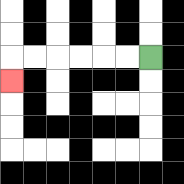{'start': '[6, 2]', 'end': '[0, 3]', 'path_directions': 'L,L,L,L,L,L,D', 'path_coordinates': '[[6, 2], [5, 2], [4, 2], [3, 2], [2, 2], [1, 2], [0, 2], [0, 3]]'}